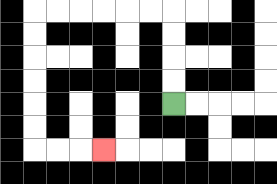{'start': '[7, 4]', 'end': '[4, 6]', 'path_directions': 'U,U,U,U,L,L,L,L,L,L,D,D,D,D,D,D,R,R,R', 'path_coordinates': '[[7, 4], [7, 3], [7, 2], [7, 1], [7, 0], [6, 0], [5, 0], [4, 0], [3, 0], [2, 0], [1, 0], [1, 1], [1, 2], [1, 3], [1, 4], [1, 5], [1, 6], [2, 6], [3, 6], [4, 6]]'}